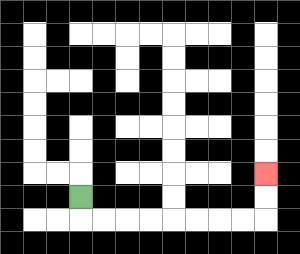{'start': '[3, 8]', 'end': '[11, 7]', 'path_directions': 'D,R,R,R,R,R,R,R,R,U,U', 'path_coordinates': '[[3, 8], [3, 9], [4, 9], [5, 9], [6, 9], [7, 9], [8, 9], [9, 9], [10, 9], [11, 9], [11, 8], [11, 7]]'}